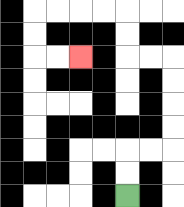{'start': '[5, 8]', 'end': '[3, 2]', 'path_directions': 'U,U,R,R,U,U,U,U,L,L,U,U,L,L,L,L,D,D,R,R', 'path_coordinates': '[[5, 8], [5, 7], [5, 6], [6, 6], [7, 6], [7, 5], [7, 4], [7, 3], [7, 2], [6, 2], [5, 2], [5, 1], [5, 0], [4, 0], [3, 0], [2, 0], [1, 0], [1, 1], [1, 2], [2, 2], [3, 2]]'}